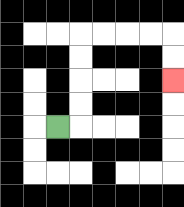{'start': '[2, 5]', 'end': '[7, 3]', 'path_directions': 'R,U,U,U,U,R,R,R,R,D,D', 'path_coordinates': '[[2, 5], [3, 5], [3, 4], [3, 3], [3, 2], [3, 1], [4, 1], [5, 1], [6, 1], [7, 1], [7, 2], [7, 3]]'}